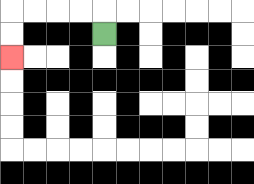{'start': '[4, 1]', 'end': '[0, 2]', 'path_directions': 'U,L,L,L,L,D,D', 'path_coordinates': '[[4, 1], [4, 0], [3, 0], [2, 0], [1, 0], [0, 0], [0, 1], [0, 2]]'}